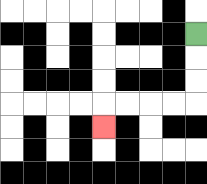{'start': '[8, 1]', 'end': '[4, 5]', 'path_directions': 'D,D,D,L,L,L,L,D', 'path_coordinates': '[[8, 1], [8, 2], [8, 3], [8, 4], [7, 4], [6, 4], [5, 4], [4, 4], [4, 5]]'}